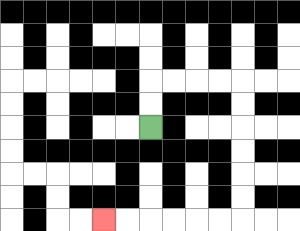{'start': '[6, 5]', 'end': '[4, 9]', 'path_directions': 'U,U,R,R,R,R,D,D,D,D,D,D,L,L,L,L,L,L', 'path_coordinates': '[[6, 5], [6, 4], [6, 3], [7, 3], [8, 3], [9, 3], [10, 3], [10, 4], [10, 5], [10, 6], [10, 7], [10, 8], [10, 9], [9, 9], [8, 9], [7, 9], [6, 9], [5, 9], [4, 9]]'}